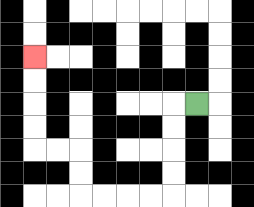{'start': '[8, 4]', 'end': '[1, 2]', 'path_directions': 'L,D,D,D,D,L,L,L,L,U,U,L,L,U,U,U,U', 'path_coordinates': '[[8, 4], [7, 4], [7, 5], [7, 6], [7, 7], [7, 8], [6, 8], [5, 8], [4, 8], [3, 8], [3, 7], [3, 6], [2, 6], [1, 6], [1, 5], [1, 4], [1, 3], [1, 2]]'}